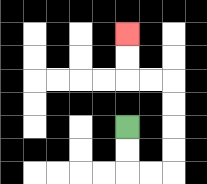{'start': '[5, 5]', 'end': '[5, 1]', 'path_directions': 'D,D,R,R,U,U,U,U,L,L,U,U', 'path_coordinates': '[[5, 5], [5, 6], [5, 7], [6, 7], [7, 7], [7, 6], [7, 5], [7, 4], [7, 3], [6, 3], [5, 3], [5, 2], [5, 1]]'}